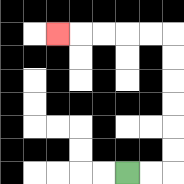{'start': '[5, 7]', 'end': '[2, 1]', 'path_directions': 'R,R,U,U,U,U,U,U,L,L,L,L,L', 'path_coordinates': '[[5, 7], [6, 7], [7, 7], [7, 6], [7, 5], [7, 4], [7, 3], [7, 2], [7, 1], [6, 1], [5, 1], [4, 1], [3, 1], [2, 1]]'}